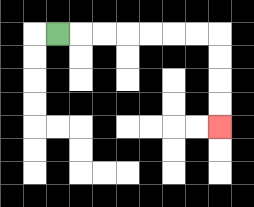{'start': '[2, 1]', 'end': '[9, 5]', 'path_directions': 'R,R,R,R,R,R,R,D,D,D,D', 'path_coordinates': '[[2, 1], [3, 1], [4, 1], [5, 1], [6, 1], [7, 1], [8, 1], [9, 1], [9, 2], [9, 3], [9, 4], [9, 5]]'}